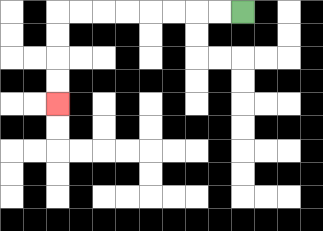{'start': '[10, 0]', 'end': '[2, 4]', 'path_directions': 'L,L,L,L,L,L,L,L,D,D,D,D', 'path_coordinates': '[[10, 0], [9, 0], [8, 0], [7, 0], [6, 0], [5, 0], [4, 0], [3, 0], [2, 0], [2, 1], [2, 2], [2, 3], [2, 4]]'}